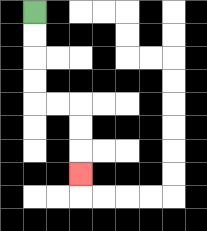{'start': '[1, 0]', 'end': '[3, 7]', 'path_directions': 'D,D,D,D,R,R,D,D,D', 'path_coordinates': '[[1, 0], [1, 1], [1, 2], [1, 3], [1, 4], [2, 4], [3, 4], [3, 5], [3, 6], [3, 7]]'}